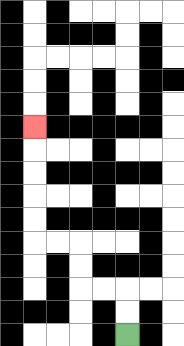{'start': '[5, 14]', 'end': '[1, 5]', 'path_directions': 'U,U,L,L,U,U,L,L,U,U,U,U,U', 'path_coordinates': '[[5, 14], [5, 13], [5, 12], [4, 12], [3, 12], [3, 11], [3, 10], [2, 10], [1, 10], [1, 9], [1, 8], [1, 7], [1, 6], [1, 5]]'}